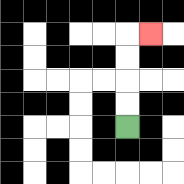{'start': '[5, 5]', 'end': '[6, 1]', 'path_directions': 'U,U,U,U,R', 'path_coordinates': '[[5, 5], [5, 4], [5, 3], [5, 2], [5, 1], [6, 1]]'}